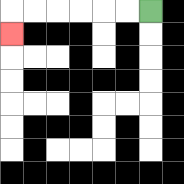{'start': '[6, 0]', 'end': '[0, 1]', 'path_directions': 'L,L,L,L,L,L,D', 'path_coordinates': '[[6, 0], [5, 0], [4, 0], [3, 0], [2, 0], [1, 0], [0, 0], [0, 1]]'}